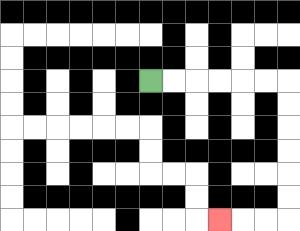{'start': '[6, 3]', 'end': '[9, 9]', 'path_directions': 'R,R,R,R,R,R,D,D,D,D,D,D,L,L,L', 'path_coordinates': '[[6, 3], [7, 3], [8, 3], [9, 3], [10, 3], [11, 3], [12, 3], [12, 4], [12, 5], [12, 6], [12, 7], [12, 8], [12, 9], [11, 9], [10, 9], [9, 9]]'}